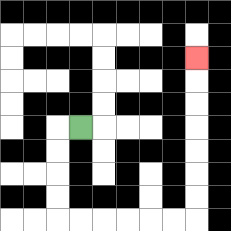{'start': '[3, 5]', 'end': '[8, 2]', 'path_directions': 'L,D,D,D,D,R,R,R,R,R,R,U,U,U,U,U,U,U', 'path_coordinates': '[[3, 5], [2, 5], [2, 6], [2, 7], [2, 8], [2, 9], [3, 9], [4, 9], [5, 9], [6, 9], [7, 9], [8, 9], [8, 8], [8, 7], [8, 6], [8, 5], [8, 4], [8, 3], [8, 2]]'}